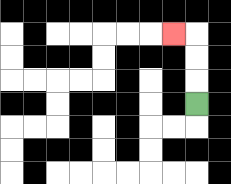{'start': '[8, 4]', 'end': '[7, 1]', 'path_directions': 'U,U,U,L', 'path_coordinates': '[[8, 4], [8, 3], [8, 2], [8, 1], [7, 1]]'}